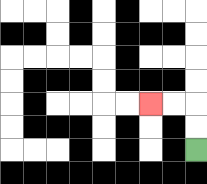{'start': '[8, 6]', 'end': '[6, 4]', 'path_directions': 'U,U,L,L', 'path_coordinates': '[[8, 6], [8, 5], [8, 4], [7, 4], [6, 4]]'}